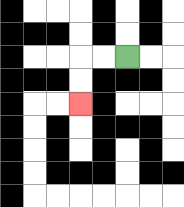{'start': '[5, 2]', 'end': '[3, 4]', 'path_directions': 'L,L,D,D', 'path_coordinates': '[[5, 2], [4, 2], [3, 2], [3, 3], [3, 4]]'}